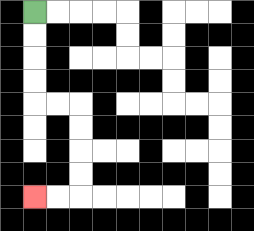{'start': '[1, 0]', 'end': '[1, 8]', 'path_directions': 'D,D,D,D,R,R,D,D,D,D,L,L', 'path_coordinates': '[[1, 0], [1, 1], [1, 2], [1, 3], [1, 4], [2, 4], [3, 4], [3, 5], [3, 6], [3, 7], [3, 8], [2, 8], [1, 8]]'}